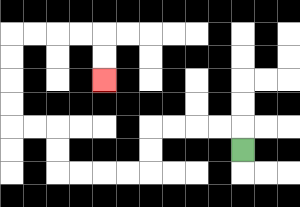{'start': '[10, 6]', 'end': '[4, 3]', 'path_directions': 'U,L,L,L,L,D,D,L,L,L,L,U,U,L,L,U,U,U,U,R,R,R,R,D,D', 'path_coordinates': '[[10, 6], [10, 5], [9, 5], [8, 5], [7, 5], [6, 5], [6, 6], [6, 7], [5, 7], [4, 7], [3, 7], [2, 7], [2, 6], [2, 5], [1, 5], [0, 5], [0, 4], [0, 3], [0, 2], [0, 1], [1, 1], [2, 1], [3, 1], [4, 1], [4, 2], [4, 3]]'}